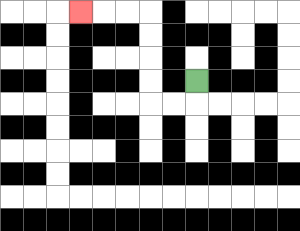{'start': '[8, 3]', 'end': '[3, 0]', 'path_directions': 'D,L,L,U,U,U,U,L,L,L', 'path_coordinates': '[[8, 3], [8, 4], [7, 4], [6, 4], [6, 3], [6, 2], [6, 1], [6, 0], [5, 0], [4, 0], [3, 0]]'}